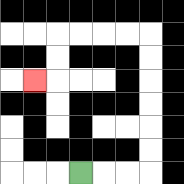{'start': '[3, 7]', 'end': '[1, 3]', 'path_directions': 'R,R,R,U,U,U,U,U,U,L,L,L,L,D,D,L', 'path_coordinates': '[[3, 7], [4, 7], [5, 7], [6, 7], [6, 6], [6, 5], [6, 4], [6, 3], [6, 2], [6, 1], [5, 1], [4, 1], [3, 1], [2, 1], [2, 2], [2, 3], [1, 3]]'}